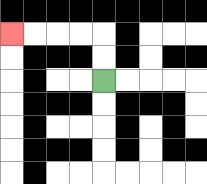{'start': '[4, 3]', 'end': '[0, 1]', 'path_directions': 'U,U,L,L,L,L', 'path_coordinates': '[[4, 3], [4, 2], [4, 1], [3, 1], [2, 1], [1, 1], [0, 1]]'}